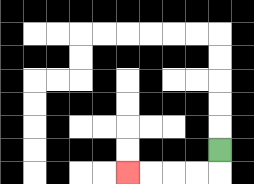{'start': '[9, 6]', 'end': '[5, 7]', 'path_directions': 'D,L,L,L,L', 'path_coordinates': '[[9, 6], [9, 7], [8, 7], [7, 7], [6, 7], [5, 7]]'}